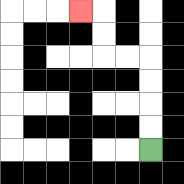{'start': '[6, 6]', 'end': '[3, 0]', 'path_directions': 'U,U,U,U,L,L,U,U,L', 'path_coordinates': '[[6, 6], [6, 5], [6, 4], [6, 3], [6, 2], [5, 2], [4, 2], [4, 1], [4, 0], [3, 0]]'}